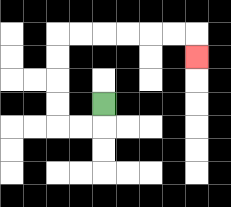{'start': '[4, 4]', 'end': '[8, 2]', 'path_directions': 'D,L,L,U,U,U,U,R,R,R,R,R,R,D', 'path_coordinates': '[[4, 4], [4, 5], [3, 5], [2, 5], [2, 4], [2, 3], [2, 2], [2, 1], [3, 1], [4, 1], [5, 1], [6, 1], [7, 1], [8, 1], [8, 2]]'}